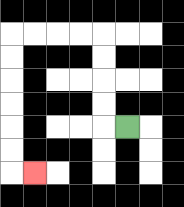{'start': '[5, 5]', 'end': '[1, 7]', 'path_directions': 'L,U,U,U,U,L,L,L,L,D,D,D,D,D,D,R', 'path_coordinates': '[[5, 5], [4, 5], [4, 4], [4, 3], [4, 2], [4, 1], [3, 1], [2, 1], [1, 1], [0, 1], [0, 2], [0, 3], [0, 4], [0, 5], [0, 6], [0, 7], [1, 7]]'}